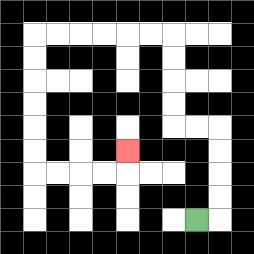{'start': '[8, 9]', 'end': '[5, 6]', 'path_directions': 'R,U,U,U,U,L,L,U,U,U,U,L,L,L,L,L,L,D,D,D,D,D,D,R,R,R,R,U', 'path_coordinates': '[[8, 9], [9, 9], [9, 8], [9, 7], [9, 6], [9, 5], [8, 5], [7, 5], [7, 4], [7, 3], [7, 2], [7, 1], [6, 1], [5, 1], [4, 1], [3, 1], [2, 1], [1, 1], [1, 2], [1, 3], [1, 4], [1, 5], [1, 6], [1, 7], [2, 7], [3, 7], [4, 7], [5, 7], [5, 6]]'}